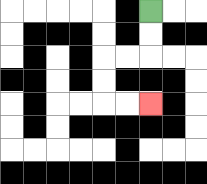{'start': '[6, 0]', 'end': '[6, 4]', 'path_directions': 'D,D,L,L,D,D,R,R', 'path_coordinates': '[[6, 0], [6, 1], [6, 2], [5, 2], [4, 2], [4, 3], [4, 4], [5, 4], [6, 4]]'}